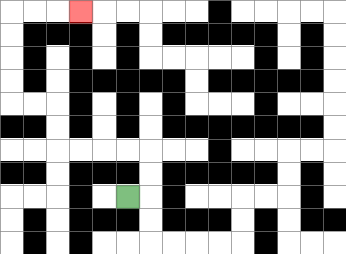{'start': '[5, 8]', 'end': '[3, 0]', 'path_directions': 'R,U,U,L,L,L,L,U,U,L,L,U,U,U,U,R,R,R', 'path_coordinates': '[[5, 8], [6, 8], [6, 7], [6, 6], [5, 6], [4, 6], [3, 6], [2, 6], [2, 5], [2, 4], [1, 4], [0, 4], [0, 3], [0, 2], [0, 1], [0, 0], [1, 0], [2, 0], [3, 0]]'}